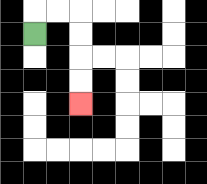{'start': '[1, 1]', 'end': '[3, 4]', 'path_directions': 'U,R,R,D,D,D,D', 'path_coordinates': '[[1, 1], [1, 0], [2, 0], [3, 0], [3, 1], [3, 2], [3, 3], [3, 4]]'}